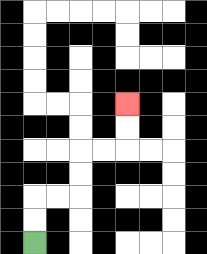{'start': '[1, 10]', 'end': '[5, 4]', 'path_directions': 'U,U,R,R,U,U,R,R,U,U', 'path_coordinates': '[[1, 10], [1, 9], [1, 8], [2, 8], [3, 8], [3, 7], [3, 6], [4, 6], [5, 6], [5, 5], [5, 4]]'}